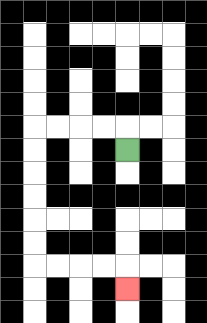{'start': '[5, 6]', 'end': '[5, 12]', 'path_directions': 'U,L,L,L,L,D,D,D,D,D,D,R,R,R,R,D', 'path_coordinates': '[[5, 6], [5, 5], [4, 5], [3, 5], [2, 5], [1, 5], [1, 6], [1, 7], [1, 8], [1, 9], [1, 10], [1, 11], [2, 11], [3, 11], [4, 11], [5, 11], [5, 12]]'}